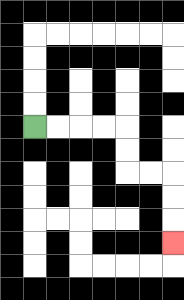{'start': '[1, 5]', 'end': '[7, 10]', 'path_directions': 'R,R,R,R,D,D,R,R,D,D,D', 'path_coordinates': '[[1, 5], [2, 5], [3, 5], [4, 5], [5, 5], [5, 6], [5, 7], [6, 7], [7, 7], [7, 8], [7, 9], [7, 10]]'}